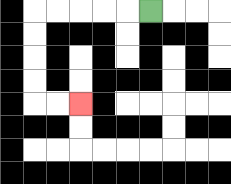{'start': '[6, 0]', 'end': '[3, 4]', 'path_directions': 'L,L,L,L,L,D,D,D,D,R,R', 'path_coordinates': '[[6, 0], [5, 0], [4, 0], [3, 0], [2, 0], [1, 0], [1, 1], [1, 2], [1, 3], [1, 4], [2, 4], [3, 4]]'}